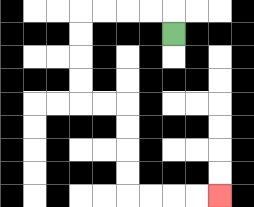{'start': '[7, 1]', 'end': '[9, 8]', 'path_directions': 'U,L,L,L,L,D,D,D,D,R,R,D,D,D,D,R,R,R,R', 'path_coordinates': '[[7, 1], [7, 0], [6, 0], [5, 0], [4, 0], [3, 0], [3, 1], [3, 2], [3, 3], [3, 4], [4, 4], [5, 4], [5, 5], [5, 6], [5, 7], [5, 8], [6, 8], [7, 8], [8, 8], [9, 8]]'}